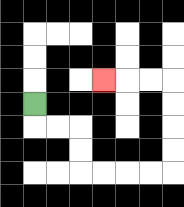{'start': '[1, 4]', 'end': '[4, 3]', 'path_directions': 'D,R,R,D,D,R,R,R,R,U,U,U,U,L,L,L', 'path_coordinates': '[[1, 4], [1, 5], [2, 5], [3, 5], [3, 6], [3, 7], [4, 7], [5, 7], [6, 7], [7, 7], [7, 6], [7, 5], [7, 4], [7, 3], [6, 3], [5, 3], [4, 3]]'}